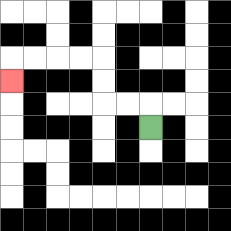{'start': '[6, 5]', 'end': '[0, 3]', 'path_directions': 'U,L,L,U,U,L,L,L,L,D', 'path_coordinates': '[[6, 5], [6, 4], [5, 4], [4, 4], [4, 3], [4, 2], [3, 2], [2, 2], [1, 2], [0, 2], [0, 3]]'}